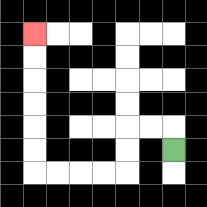{'start': '[7, 6]', 'end': '[1, 1]', 'path_directions': 'U,L,L,D,D,L,L,L,L,U,U,U,U,U,U', 'path_coordinates': '[[7, 6], [7, 5], [6, 5], [5, 5], [5, 6], [5, 7], [4, 7], [3, 7], [2, 7], [1, 7], [1, 6], [1, 5], [1, 4], [1, 3], [1, 2], [1, 1]]'}